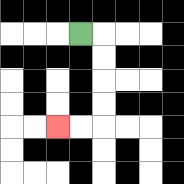{'start': '[3, 1]', 'end': '[2, 5]', 'path_directions': 'R,D,D,D,D,L,L', 'path_coordinates': '[[3, 1], [4, 1], [4, 2], [4, 3], [4, 4], [4, 5], [3, 5], [2, 5]]'}